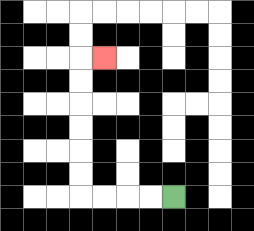{'start': '[7, 8]', 'end': '[4, 2]', 'path_directions': 'L,L,L,L,U,U,U,U,U,U,R', 'path_coordinates': '[[7, 8], [6, 8], [5, 8], [4, 8], [3, 8], [3, 7], [3, 6], [3, 5], [3, 4], [3, 3], [3, 2], [4, 2]]'}